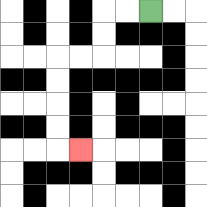{'start': '[6, 0]', 'end': '[3, 6]', 'path_directions': 'L,L,D,D,L,L,D,D,D,D,R', 'path_coordinates': '[[6, 0], [5, 0], [4, 0], [4, 1], [4, 2], [3, 2], [2, 2], [2, 3], [2, 4], [2, 5], [2, 6], [3, 6]]'}